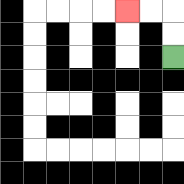{'start': '[7, 2]', 'end': '[5, 0]', 'path_directions': 'U,U,L,L', 'path_coordinates': '[[7, 2], [7, 1], [7, 0], [6, 0], [5, 0]]'}